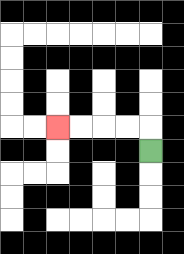{'start': '[6, 6]', 'end': '[2, 5]', 'path_directions': 'U,L,L,L,L', 'path_coordinates': '[[6, 6], [6, 5], [5, 5], [4, 5], [3, 5], [2, 5]]'}